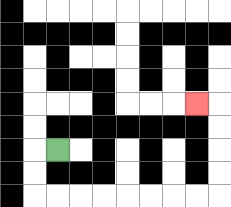{'start': '[2, 6]', 'end': '[8, 4]', 'path_directions': 'L,D,D,R,R,R,R,R,R,R,R,U,U,U,U,L', 'path_coordinates': '[[2, 6], [1, 6], [1, 7], [1, 8], [2, 8], [3, 8], [4, 8], [5, 8], [6, 8], [7, 8], [8, 8], [9, 8], [9, 7], [9, 6], [9, 5], [9, 4], [8, 4]]'}